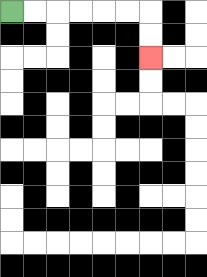{'start': '[0, 0]', 'end': '[6, 2]', 'path_directions': 'R,R,R,R,R,R,D,D', 'path_coordinates': '[[0, 0], [1, 0], [2, 0], [3, 0], [4, 0], [5, 0], [6, 0], [6, 1], [6, 2]]'}